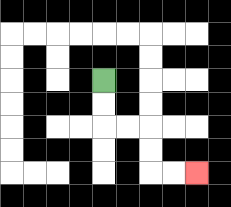{'start': '[4, 3]', 'end': '[8, 7]', 'path_directions': 'D,D,R,R,D,D,R,R', 'path_coordinates': '[[4, 3], [4, 4], [4, 5], [5, 5], [6, 5], [6, 6], [6, 7], [7, 7], [8, 7]]'}